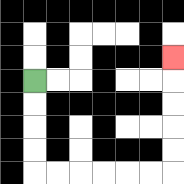{'start': '[1, 3]', 'end': '[7, 2]', 'path_directions': 'D,D,D,D,R,R,R,R,R,R,U,U,U,U,U', 'path_coordinates': '[[1, 3], [1, 4], [1, 5], [1, 6], [1, 7], [2, 7], [3, 7], [4, 7], [5, 7], [6, 7], [7, 7], [7, 6], [7, 5], [7, 4], [7, 3], [7, 2]]'}